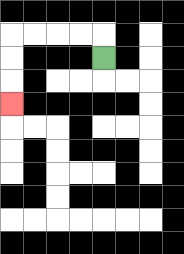{'start': '[4, 2]', 'end': '[0, 4]', 'path_directions': 'U,L,L,L,L,D,D,D', 'path_coordinates': '[[4, 2], [4, 1], [3, 1], [2, 1], [1, 1], [0, 1], [0, 2], [0, 3], [0, 4]]'}